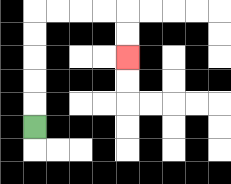{'start': '[1, 5]', 'end': '[5, 2]', 'path_directions': 'U,U,U,U,U,R,R,R,R,D,D', 'path_coordinates': '[[1, 5], [1, 4], [1, 3], [1, 2], [1, 1], [1, 0], [2, 0], [3, 0], [4, 0], [5, 0], [5, 1], [5, 2]]'}